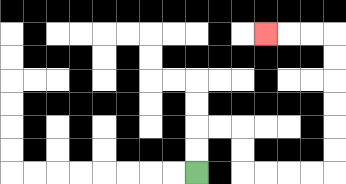{'start': '[8, 7]', 'end': '[11, 1]', 'path_directions': 'U,U,R,R,D,D,R,R,R,R,U,U,U,U,U,U,L,L,L', 'path_coordinates': '[[8, 7], [8, 6], [8, 5], [9, 5], [10, 5], [10, 6], [10, 7], [11, 7], [12, 7], [13, 7], [14, 7], [14, 6], [14, 5], [14, 4], [14, 3], [14, 2], [14, 1], [13, 1], [12, 1], [11, 1]]'}